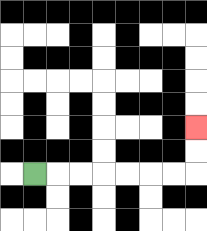{'start': '[1, 7]', 'end': '[8, 5]', 'path_directions': 'R,R,R,R,R,R,R,U,U', 'path_coordinates': '[[1, 7], [2, 7], [3, 7], [4, 7], [5, 7], [6, 7], [7, 7], [8, 7], [8, 6], [8, 5]]'}